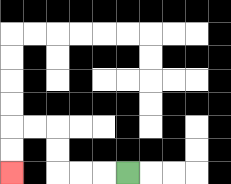{'start': '[5, 7]', 'end': '[0, 7]', 'path_directions': 'L,L,L,U,U,L,L,D,D', 'path_coordinates': '[[5, 7], [4, 7], [3, 7], [2, 7], [2, 6], [2, 5], [1, 5], [0, 5], [0, 6], [0, 7]]'}